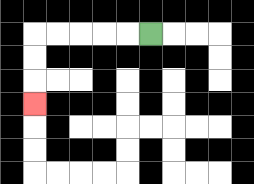{'start': '[6, 1]', 'end': '[1, 4]', 'path_directions': 'L,L,L,L,L,D,D,D', 'path_coordinates': '[[6, 1], [5, 1], [4, 1], [3, 1], [2, 1], [1, 1], [1, 2], [1, 3], [1, 4]]'}